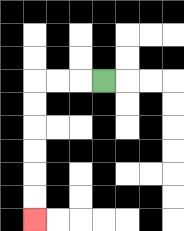{'start': '[4, 3]', 'end': '[1, 9]', 'path_directions': 'L,L,L,D,D,D,D,D,D', 'path_coordinates': '[[4, 3], [3, 3], [2, 3], [1, 3], [1, 4], [1, 5], [1, 6], [1, 7], [1, 8], [1, 9]]'}